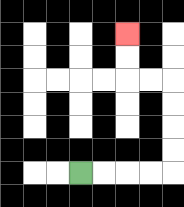{'start': '[3, 7]', 'end': '[5, 1]', 'path_directions': 'R,R,R,R,U,U,U,U,L,L,U,U', 'path_coordinates': '[[3, 7], [4, 7], [5, 7], [6, 7], [7, 7], [7, 6], [7, 5], [7, 4], [7, 3], [6, 3], [5, 3], [5, 2], [5, 1]]'}